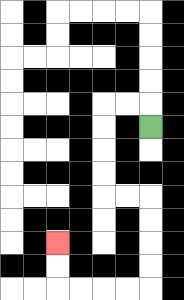{'start': '[6, 5]', 'end': '[2, 10]', 'path_directions': 'U,L,L,D,D,D,D,R,R,D,D,D,D,L,L,L,L,U,U', 'path_coordinates': '[[6, 5], [6, 4], [5, 4], [4, 4], [4, 5], [4, 6], [4, 7], [4, 8], [5, 8], [6, 8], [6, 9], [6, 10], [6, 11], [6, 12], [5, 12], [4, 12], [3, 12], [2, 12], [2, 11], [2, 10]]'}